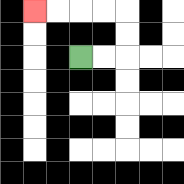{'start': '[3, 2]', 'end': '[1, 0]', 'path_directions': 'R,R,U,U,L,L,L,L', 'path_coordinates': '[[3, 2], [4, 2], [5, 2], [5, 1], [5, 0], [4, 0], [3, 0], [2, 0], [1, 0]]'}